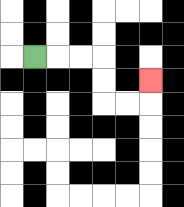{'start': '[1, 2]', 'end': '[6, 3]', 'path_directions': 'R,R,R,D,D,R,R,U', 'path_coordinates': '[[1, 2], [2, 2], [3, 2], [4, 2], [4, 3], [4, 4], [5, 4], [6, 4], [6, 3]]'}